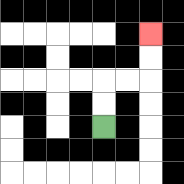{'start': '[4, 5]', 'end': '[6, 1]', 'path_directions': 'U,U,R,R,U,U', 'path_coordinates': '[[4, 5], [4, 4], [4, 3], [5, 3], [6, 3], [6, 2], [6, 1]]'}